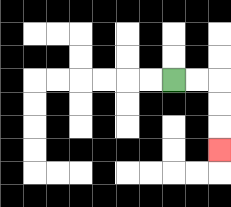{'start': '[7, 3]', 'end': '[9, 6]', 'path_directions': 'R,R,D,D,D', 'path_coordinates': '[[7, 3], [8, 3], [9, 3], [9, 4], [9, 5], [9, 6]]'}